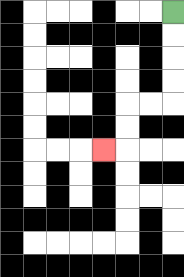{'start': '[7, 0]', 'end': '[4, 6]', 'path_directions': 'D,D,D,D,L,L,D,D,L', 'path_coordinates': '[[7, 0], [7, 1], [7, 2], [7, 3], [7, 4], [6, 4], [5, 4], [5, 5], [5, 6], [4, 6]]'}